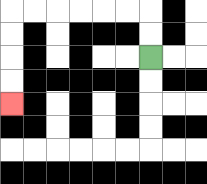{'start': '[6, 2]', 'end': '[0, 4]', 'path_directions': 'U,U,L,L,L,L,L,L,D,D,D,D', 'path_coordinates': '[[6, 2], [6, 1], [6, 0], [5, 0], [4, 0], [3, 0], [2, 0], [1, 0], [0, 0], [0, 1], [0, 2], [0, 3], [0, 4]]'}